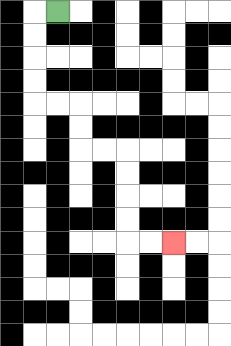{'start': '[2, 0]', 'end': '[7, 10]', 'path_directions': 'L,D,D,D,D,R,R,D,D,R,R,D,D,D,D,R,R', 'path_coordinates': '[[2, 0], [1, 0], [1, 1], [1, 2], [1, 3], [1, 4], [2, 4], [3, 4], [3, 5], [3, 6], [4, 6], [5, 6], [5, 7], [5, 8], [5, 9], [5, 10], [6, 10], [7, 10]]'}